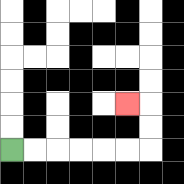{'start': '[0, 6]', 'end': '[5, 4]', 'path_directions': 'R,R,R,R,R,R,U,U,L', 'path_coordinates': '[[0, 6], [1, 6], [2, 6], [3, 6], [4, 6], [5, 6], [6, 6], [6, 5], [6, 4], [5, 4]]'}